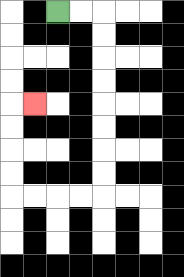{'start': '[2, 0]', 'end': '[1, 4]', 'path_directions': 'R,R,D,D,D,D,D,D,D,D,L,L,L,L,U,U,U,U,R', 'path_coordinates': '[[2, 0], [3, 0], [4, 0], [4, 1], [4, 2], [4, 3], [4, 4], [4, 5], [4, 6], [4, 7], [4, 8], [3, 8], [2, 8], [1, 8], [0, 8], [0, 7], [0, 6], [0, 5], [0, 4], [1, 4]]'}